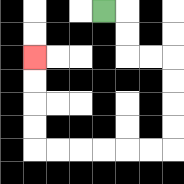{'start': '[4, 0]', 'end': '[1, 2]', 'path_directions': 'R,D,D,R,R,D,D,D,D,L,L,L,L,L,L,U,U,U,U', 'path_coordinates': '[[4, 0], [5, 0], [5, 1], [5, 2], [6, 2], [7, 2], [7, 3], [7, 4], [7, 5], [7, 6], [6, 6], [5, 6], [4, 6], [3, 6], [2, 6], [1, 6], [1, 5], [1, 4], [1, 3], [1, 2]]'}